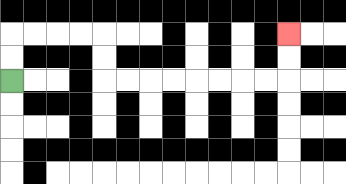{'start': '[0, 3]', 'end': '[12, 1]', 'path_directions': 'U,U,R,R,R,R,D,D,R,R,R,R,R,R,R,R,U,U', 'path_coordinates': '[[0, 3], [0, 2], [0, 1], [1, 1], [2, 1], [3, 1], [4, 1], [4, 2], [4, 3], [5, 3], [6, 3], [7, 3], [8, 3], [9, 3], [10, 3], [11, 3], [12, 3], [12, 2], [12, 1]]'}